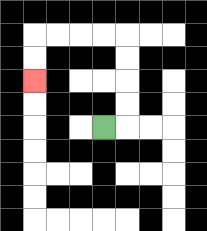{'start': '[4, 5]', 'end': '[1, 3]', 'path_directions': 'R,U,U,U,U,L,L,L,L,D,D', 'path_coordinates': '[[4, 5], [5, 5], [5, 4], [5, 3], [5, 2], [5, 1], [4, 1], [3, 1], [2, 1], [1, 1], [1, 2], [1, 3]]'}